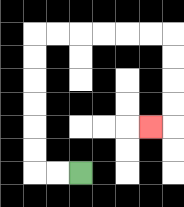{'start': '[3, 7]', 'end': '[6, 5]', 'path_directions': 'L,L,U,U,U,U,U,U,R,R,R,R,R,R,D,D,D,D,L', 'path_coordinates': '[[3, 7], [2, 7], [1, 7], [1, 6], [1, 5], [1, 4], [1, 3], [1, 2], [1, 1], [2, 1], [3, 1], [4, 1], [5, 1], [6, 1], [7, 1], [7, 2], [7, 3], [7, 4], [7, 5], [6, 5]]'}